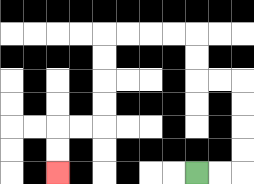{'start': '[8, 7]', 'end': '[2, 7]', 'path_directions': 'R,R,U,U,U,U,L,L,U,U,L,L,L,L,D,D,D,D,L,L,D,D', 'path_coordinates': '[[8, 7], [9, 7], [10, 7], [10, 6], [10, 5], [10, 4], [10, 3], [9, 3], [8, 3], [8, 2], [8, 1], [7, 1], [6, 1], [5, 1], [4, 1], [4, 2], [4, 3], [4, 4], [4, 5], [3, 5], [2, 5], [2, 6], [2, 7]]'}